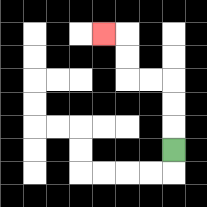{'start': '[7, 6]', 'end': '[4, 1]', 'path_directions': 'U,U,U,L,L,U,U,L', 'path_coordinates': '[[7, 6], [7, 5], [7, 4], [7, 3], [6, 3], [5, 3], [5, 2], [5, 1], [4, 1]]'}